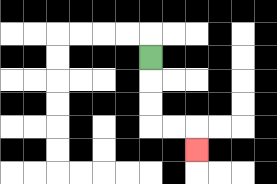{'start': '[6, 2]', 'end': '[8, 6]', 'path_directions': 'D,D,D,R,R,D', 'path_coordinates': '[[6, 2], [6, 3], [6, 4], [6, 5], [7, 5], [8, 5], [8, 6]]'}